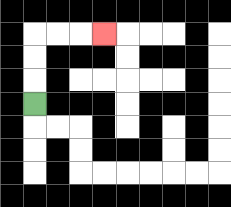{'start': '[1, 4]', 'end': '[4, 1]', 'path_directions': 'U,U,U,R,R,R', 'path_coordinates': '[[1, 4], [1, 3], [1, 2], [1, 1], [2, 1], [3, 1], [4, 1]]'}